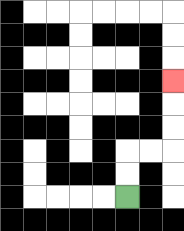{'start': '[5, 8]', 'end': '[7, 3]', 'path_directions': 'U,U,R,R,U,U,U', 'path_coordinates': '[[5, 8], [5, 7], [5, 6], [6, 6], [7, 6], [7, 5], [7, 4], [7, 3]]'}